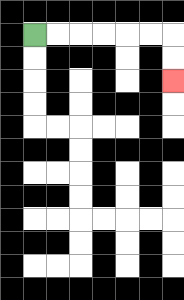{'start': '[1, 1]', 'end': '[7, 3]', 'path_directions': 'R,R,R,R,R,R,D,D', 'path_coordinates': '[[1, 1], [2, 1], [3, 1], [4, 1], [5, 1], [6, 1], [7, 1], [7, 2], [7, 3]]'}